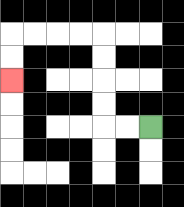{'start': '[6, 5]', 'end': '[0, 3]', 'path_directions': 'L,L,U,U,U,U,L,L,L,L,D,D', 'path_coordinates': '[[6, 5], [5, 5], [4, 5], [4, 4], [4, 3], [4, 2], [4, 1], [3, 1], [2, 1], [1, 1], [0, 1], [0, 2], [0, 3]]'}